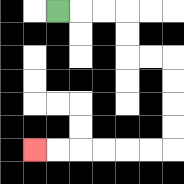{'start': '[2, 0]', 'end': '[1, 6]', 'path_directions': 'R,R,R,D,D,R,R,D,D,D,D,L,L,L,L,L,L', 'path_coordinates': '[[2, 0], [3, 0], [4, 0], [5, 0], [5, 1], [5, 2], [6, 2], [7, 2], [7, 3], [7, 4], [7, 5], [7, 6], [6, 6], [5, 6], [4, 6], [3, 6], [2, 6], [1, 6]]'}